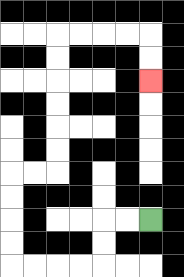{'start': '[6, 9]', 'end': '[6, 3]', 'path_directions': 'L,L,D,D,L,L,L,L,U,U,U,U,R,R,U,U,U,U,U,U,R,R,R,R,D,D', 'path_coordinates': '[[6, 9], [5, 9], [4, 9], [4, 10], [4, 11], [3, 11], [2, 11], [1, 11], [0, 11], [0, 10], [0, 9], [0, 8], [0, 7], [1, 7], [2, 7], [2, 6], [2, 5], [2, 4], [2, 3], [2, 2], [2, 1], [3, 1], [4, 1], [5, 1], [6, 1], [6, 2], [6, 3]]'}